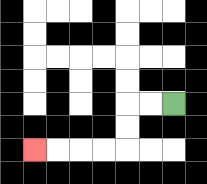{'start': '[7, 4]', 'end': '[1, 6]', 'path_directions': 'L,L,D,D,L,L,L,L', 'path_coordinates': '[[7, 4], [6, 4], [5, 4], [5, 5], [5, 6], [4, 6], [3, 6], [2, 6], [1, 6]]'}